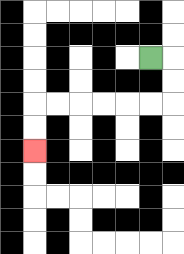{'start': '[6, 2]', 'end': '[1, 6]', 'path_directions': 'R,D,D,L,L,L,L,L,L,D,D', 'path_coordinates': '[[6, 2], [7, 2], [7, 3], [7, 4], [6, 4], [5, 4], [4, 4], [3, 4], [2, 4], [1, 4], [1, 5], [1, 6]]'}